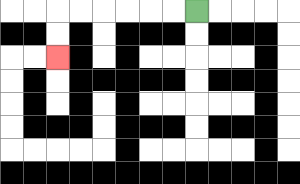{'start': '[8, 0]', 'end': '[2, 2]', 'path_directions': 'L,L,L,L,L,L,D,D', 'path_coordinates': '[[8, 0], [7, 0], [6, 0], [5, 0], [4, 0], [3, 0], [2, 0], [2, 1], [2, 2]]'}